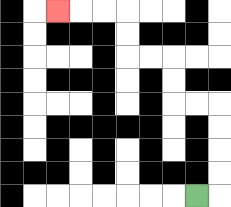{'start': '[8, 8]', 'end': '[2, 0]', 'path_directions': 'R,U,U,U,U,L,L,U,U,L,L,U,U,L,L,L', 'path_coordinates': '[[8, 8], [9, 8], [9, 7], [9, 6], [9, 5], [9, 4], [8, 4], [7, 4], [7, 3], [7, 2], [6, 2], [5, 2], [5, 1], [5, 0], [4, 0], [3, 0], [2, 0]]'}